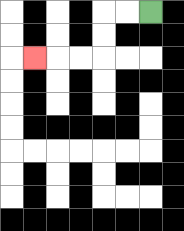{'start': '[6, 0]', 'end': '[1, 2]', 'path_directions': 'L,L,D,D,L,L,L', 'path_coordinates': '[[6, 0], [5, 0], [4, 0], [4, 1], [4, 2], [3, 2], [2, 2], [1, 2]]'}